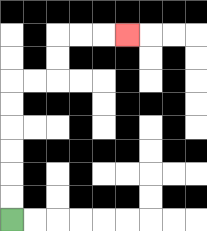{'start': '[0, 9]', 'end': '[5, 1]', 'path_directions': 'U,U,U,U,U,U,R,R,U,U,R,R,R', 'path_coordinates': '[[0, 9], [0, 8], [0, 7], [0, 6], [0, 5], [0, 4], [0, 3], [1, 3], [2, 3], [2, 2], [2, 1], [3, 1], [4, 1], [5, 1]]'}